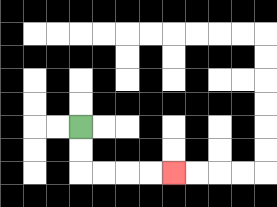{'start': '[3, 5]', 'end': '[7, 7]', 'path_directions': 'D,D,R,R,R,R', 'path_coordinates': '[[3, 5], [3, 6], [3, 7], [4, 7], [5, 7], [6, 7], [7, 7]]'}